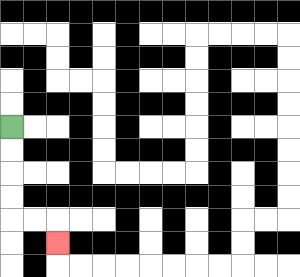{'start': '[0, 5]', 'end': '[2, 10]', 'path_directions': 'D,D,D,D,R,R,D', 'path_coordinates': '[[0, 5], [0, 6], [0, 7], [0, 8], [0, 9], [1, 9], [2, 9], [2, 10]]'}